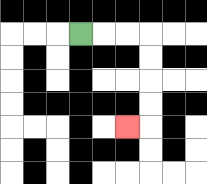{'start': '[3, 1]', 'end': '[5, 5]', 'path_directions': 'R,R,R,D,D,D,D,L', 'path_coordinates': '[[3, 1], [4, 1], [5, 1], [6, 1], [6, 2], [6, 3], [6, 4], [6, 5], [5, 5]]'}